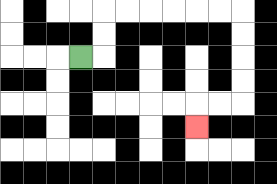{'start': '[3, 2]', 'end': '[8, 5]', 'path_directions': 'R,U,U,R,R,R,R,R,R,D,D,D,D,L,L,D', 'path_coordinates': '[[3, 2], [4, 2], [4, 1], [4, 0], [5, 0], [6, 0], [7, 0], [8, 0], [9, 0], [10, 0], [10, 1], [10, 2], [10, 3], [10, 4], [9, 4], [8, 4], [8, 5]]'}